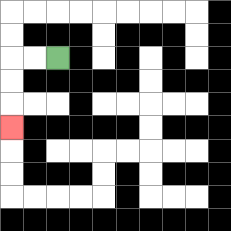{'start': '[2, 2]', 'end': '[0, 5]', 'path_directions': 'L,L,D,D,D', 'path_coordinates': '[[2, 2], [1, 2], [0, 2], [0, 3], [0, 4], [0, 5]]'}